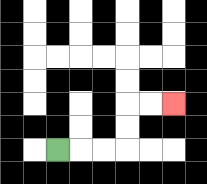{'start': '[2, 6]', 'end': '[7, 4]', 'path_directions': 'R,R,R,U,U,R,R', 'path_coordinates': '[[2, 6], [3, 6], [4, 6], [5, 6], [5, 5], [5, 4], [6, 4], [7, 4]]'}